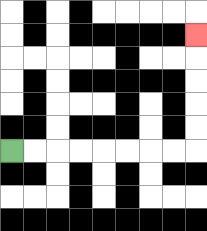{'start': '[0, 6]', 'end': '[8, 1]', 'path_directions': 'R,R,R,R,R,R,R,R,U,U,U,U,U', 'path_coordinates': '[[0, 6], [1, 6], [2, 6], [3, 6], [4, 6], [5, 6], [6, 6], [7, 6], [8, 6], [8, 5], [8, 4], [8, 3], [8, 2], [8, 1]]'}